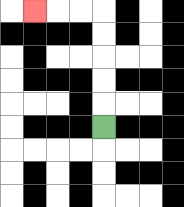{'start': '[4, 5]', 'end': '[1, 0]', 'path_directions': 'U,U,U,U,U,L,L,L', 'path_coordinates': '[[4, 5], [4, 4], [4, 3], [4, 2], [4, 1], [4, 0], [3, 0], [2, 0], [1, 0]]'}